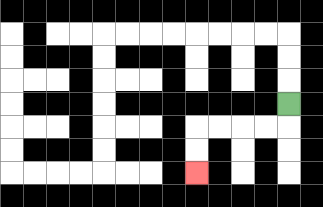{'start': '[12, 4]', 'end': '[8, 7]', 'path_directions': 'D,L,L,L,L,D,D', 'path_coordinates': '[[12, 4], [12, 5], [11, 5], [10, 5], [9, 5], [8, 5], [8, 6], [8, 7]]'}